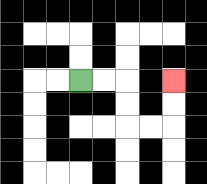{'start': '[3, 3]', 'end': '[7, 3]', 'path_directions': 'R,R,D,D,R,R,U,U', 'path_coordinates': '[[3, 3], [4, 3], [5, 3], [5, 4], [5, 5], [6, 5], [7, 5], [7, 4], [7, 3]]'}